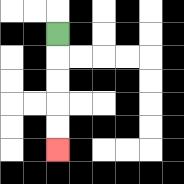{'start': '[2, 1]', 'end': '[2, 6]', 'path_directions': 'D,D,D,D,D', 'path_coordinates': '[[2, 1], [2, 2], [2, 3], [2, 4], [2, 5], [2, 6]]'}